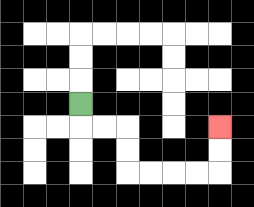{'start': '[3, 4]', 'end': '[9, 5]', 'path_directions': 'D,R,R,D,D,R,R,R,R,U,U', 'path_coordinates': '[[3, 4], [3, 5], [4, 5], [5, 5], [5, 6], [5, 7], [6, 7], [7, 7], [8, 7], [9, 7], [9, 6], [9, 5]]'}